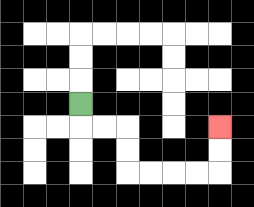{'start': '[3, 4]', 'end': '[9, 5]', 'path_directions': 'D,R,R,D,D,R,R,R,R,U,U', 'path_coordinates': '[[3, 4], [3, 5], [4, 5], [5, 5], [5, 6], [5, 7], [6, 7], [7, 7], [8, 7], [9, 7], [9, 6], [9, 5]]'}